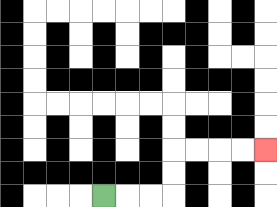{'start': '[4, 8]', 'end': '[11, 6]', 'path_directions': 'R,R,R,U,U,R,R,R,R', 'path_coordinates': '[[4, 8], [5, 8], [6, 8], [7, 8], [7, 7], [7, 6], [8, 6], [9, 6], [10, 6], [11, 6]]'}